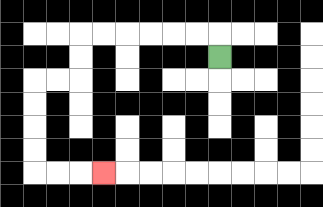{'start': '[9, 2]', 'end': '[4, 7]', 'path_directions': 'U,L,L,L,L,L,L,D,D,L,L,D,D,D,D,R,R,R', 'path_coordinates': '[[9, 2], [9, 1], [8, 1], [7, 1], [6, 1], [5, 1], [4, 1], [3, 1], [3, 2], [3, 3], [2, 3], [1, 3], [1, 4], [1, 5], [1, 6], [1, 7], [2, 7], [3, 7], [4, 7]]'}